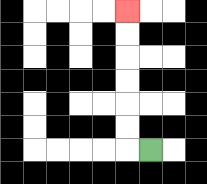{'start': '[6, 6]', 'end': '[5, 0]', 'path_directions': 'L,U,U,U,U,U,U', 'path_coordinates': '[[6, 6], [5, 6], [5, 5], [5, 4], [5, 3], [5, 2], [5, 1], [5, 0]]'}